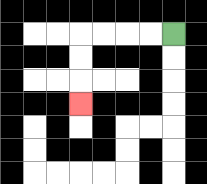{'start': '[7, 1]', 'end': '[3, 4]', 'path_directions': 'L,L,L,L,D,D,D', 'path_coordinates': '[[7, 1], [6, 1], [5, 1], [4, 1], [3, 1], [3, 2], [3, 3], [3, 4]]'}